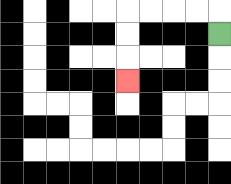{'start': '[9, 1]', 'end': '[5, 3]', 'path_directions': 'U,L,L,L,L,D,D,D', 'path_coordinates': '[[9, 1], [9, 0], [8, 0], [7, 0], [6, 0], [5, 0], [5, 1], [5, 2], [5, 3]]'}